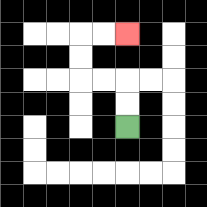{'start': '[5, 5]', 'end': '[5, 1]', 'path_directions': 'U,U,L,L,U,U,R,R', 'path_coordinates': '[[5, 5], [5, 4], [5, 3], [4, 3], [3, 3], [3, 2], [3, 1], [4, 1], [5, 1]]'}